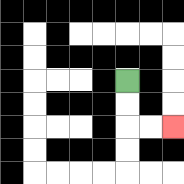{'start': '[5, 3]', 'end': '[7, 5]', 'path_directions': 'D,D,R,R', 'path_coordinates': '[[5, 3], [5, 4], [5, 5], [6, 5], [7, 5]]'}